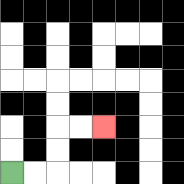{'start': '[0, 7]', 'end': '[4, 5]', 'path_directions': 'R,R,U,U,R,R', 'path_coordinates': '[[0, 7], [1, 7], [2, 7], [2, 6], [2, 5], [3, 5], [4, 5]]'}